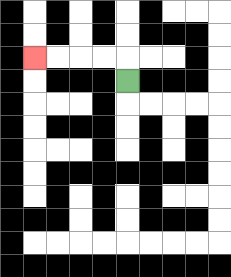{'start': '[5, 3]', 'end': '[1, 2]', 'path_directions': 'U,L,L,L,L', 'path_coordinates': '[[5, 3], [5, 2], [4, 2], [3, 2], [2, 2], [1, 2]]'}